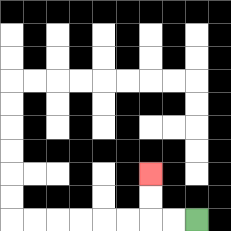{'start': '[8, 9]', 'end': '[6, 7]', 'path_directions': 'L,L,U,U', 'path_coordinates': '[[8, 9], [7, 9], [6, 9], [6, 8], [6, 7]]'}